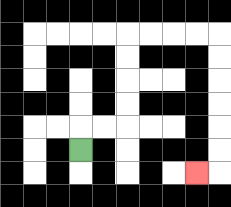{'start': '[3, 6]', 'end': '[8, 7]', 'path_directions': 'U,R,R,U,U,U,U,R,R,R,R,D,D,D,D,D,D,L', 'path_coordinates': '[[3, 6], [3, 5], [4, 5], [5, 5], [5, 4], [5, 3], [5, 2], [5, 1], [6, 1], [7, 1], [8, 1], [9, 1], [9, 2], [9, 3], [9, 4], [9, 5], [9, 6], [9, 7], [8, 7]]'}